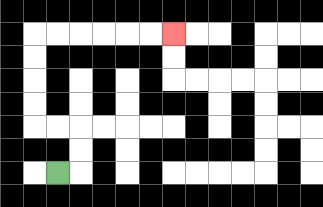{'start': '[2, 7]', 'end': '[7, 1]', 'path_directions': 'R,U,U,L,L,U,U,U,U,R,R,R,R,R,R', 'path_coordinates': '[[2, 7], [3, 7], [3, 6], [3, 5], [2, 5], [1, 5], [1, 4], [1, 3], [1, 2], [1, 1], [2, 1], [3, 1], [4, 1], [5, 1], [6, 1], [7, 1]]'}